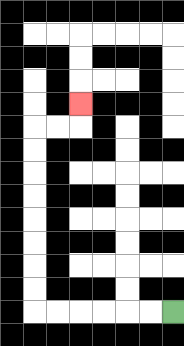{'start': '[7, 13]', 'end': '[3, 4]', 'path_directions': 'L,L,L,L,L,L,U,U,U,U,U,U,U,U,R,R,U', 'path_coordinates': '[[7, 13], [6, 13], [5, 13], [4, 13], [3, 13], [2, 13], [1, 13], [1, 12], [1, 11], [1, 10], [1, 9], [1, 8], [1, 7], [1, 6], [1, 5], [2, 5], [3, 5], [3, 4]]'}